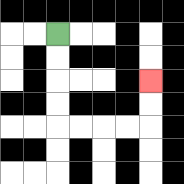{'start': '[2, 1]', 'end': '[6, 3]', 'path_directions': 'D,D,D,D,R,R,R,R,U,U', 'path_coordinates': '[[2, 1], [2, 2], [2, 3], [2, 4], [2, 5], [3, 5], [4, 5], [5, 5], [6, 5], [6, 4], [6, 3]]'}